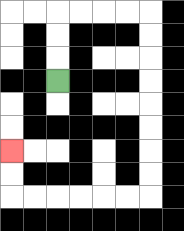{'start': '[2, 3]', 'end': '[0, 6]', 'path_directions': 'U,U,U,R,R,R,R,D,D,D,D,D,D,D,D,L,L,L,L,L,L,U,U', 'path_coordinates': '[[2, 3], [2, 2], [2, 1], [2, 0], [3, 0], [4, 0], [5, 0], [6, 0], [6, 1], [6, 2], [6, 3], [6, 4], [6, 5], [6, 6], [6, 7], [6, 8], [5, 8], [4, 8], [3, 8], [2, 8], [1, 8], [0, 8], [0, 7], [0, 6]]'}